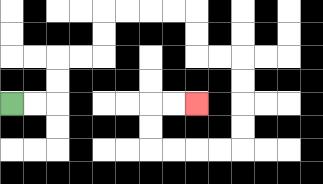{'start': '[0, 4]', 'end': '[8, 4]', 'path_directions': 'R,R,U,U,R,R,U,U,R,R,R,R,D,D,R,R,D,D,D,D,L,L,L,L,U,U,R,R', 'path_coordinates': '[[0, 4], [1, 4], [2, 4], [2, 3], [2, 2], [3, 2], [4, 2], [4, 1], [4, 0], [5, 0], [6, 0], [7, 0], [8, 0], [8, 1], [8, 2], [9, 2], [10, 2], [10, 3], [10, 4], [10, 5], [10, 6], [9, 6], [8, 6], [7, 6], [6, 6], [6, 5], [6, 4], [7, 4], [8, 4]]'}